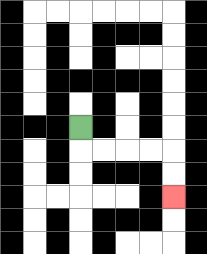{'start': '[3, 5]', 'end': '[7, 8]', 'path_directions': 'D,R,R,R,R,D,D', 'path_coordinates': '[[3, 5], [3, 6], [4, 6], [5, 6], [6, 6], [7, 6], [7, 7], [7, 8]]'}